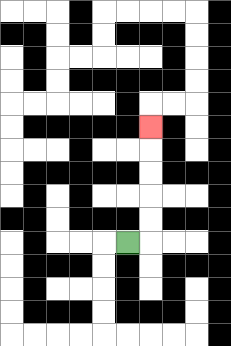{'start': '[5, 10]', 'end': '[6, 5]', 'path_directions': 'R,U,U,U,U,U', 'path_coordinates': '[[5, 10], [6, 10], [6, 9], [6, 8], [6, 7], [6, 6], [6, 5]]'}